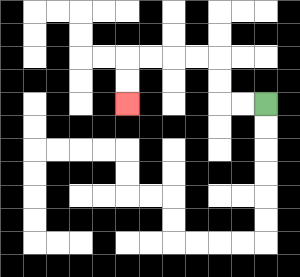{'start': '[11, 4]', 'end': '[5, 4]', 'path_directions': 'L,L,U,U,L,L,L,L,D,D', 'path_coordinates': '[[11, 4], [10, 4], [9, 4], [9, 3], [9, 2], [8, 2], [7, 2], [6, 2], [5, 2], [5, 3], [5, 4]]'}